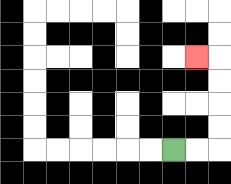{'start': '[7, 6]', 'end': '[8, 2]', 'path_directions': 'R,R,U,U,U,U,L', 'path_coordinates': '[[7, 6], [8, 6], [9, 6], [9, 5], [9, 4], [9, 3], [9, 2], [8, 2]]'}